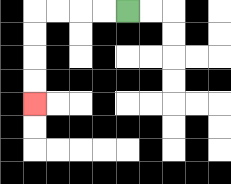{'start': '[5, 0]', 'end': '[1, 4]', 'path_directions': 'L,L,L,L,D,D,D,D', 'path_coordinates': '[[5, 0], [4, 0], [3, 0], [2, 0], [1, 0], [1, 1], [1, 2], [1, 3], [1, 4]]'}